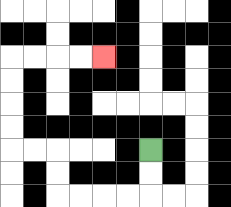{'start': '[6, 6]', 'end': '[4, 2]', 'path_directions': 'D,D,L,L,L,L,U,U,L,L,U,U,U,U,R,R,R,R', 'path_coordinates': '[[6, 6], [6, 7], [6, 8], [5, 8], [4, 8], [3, 8], [2, 8], [2, 7], [2, 6], [1, 6], [0, 6], [0, 5], [0, 4], [0, 3], [0, 2], [1, 2], [2, 2], [3, 2], [4, 2]]'}